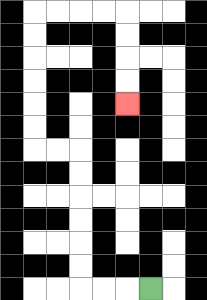{'start': '[6, 12]', 'end': '[5, 4]', 'path_directions': 'L,L,L,U,U,U,U,U,U,L,L,U,U,U,U,U,U,R,R,R,R,D,D,D,D', 'path_coordinates': '[[6, 12], [5, 12], [4, 12], [3, 12], [3, 11], [3, 10], [3, 9], [3, 8], [3, 7], [3, 6], [2, 6], [1, 6], [1, 5], [1, 4], [1, 3], [1, 2], [1, 1], [1, 0], [2, 0], [3, 0], [4, 0], [5, 0], [5, 1], [5, 2], [5, 3], [5, 4]]'}